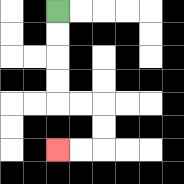{'start': '[2, 0]', 'end': '[2, 6]', 'path_directions': 'D,D,D,D,R,R,D,D,L,L', 'path_coordinates': '[[2, 0], [2, 1], [2, 2], [2, 3], [2, 4], [3, 4], [4, 4], [4, 5], [4, 6], [3, 6], [2, 6]]'}